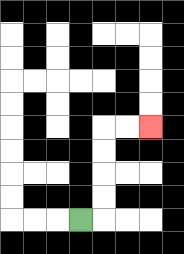{'start': '[3, 9]', 'end': '[6, 5]', 'path_directions': 'R,U,U,U,U,R,R', 'path_coordinates': '[[3, 9], [4, 9], [4, 8], [4, 7], [4, 6], [4, 5], [5, 5], [6, 5]]'}